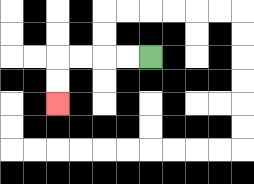{'start': '[6, 2]', 'end': '[2, 4]', 'path_directions': 'L,L,L,L,D,D', 'path_coordinates': '[[6, 2], [5, 2], [4, 2], [3, 2], [2, 2], [2, 3], [2, 4]]'}